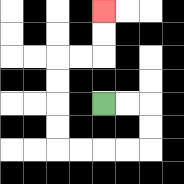{'start': '[4, 4]', 'end': '[4, 0]', 'path_directions': 'R,R,D,D,L,L,L,L,U,U,U,U,R,R,U,U', 'path_coordinates': '[[4, 4], [5, 4], [6, 4], [6, 5], [6, 6], [5, 6], [4, 6], [3, 6], [2, 6], [2, 5], [2, 4], [2, 3], [2, 2], [3, 2], [4, 2], [4, 1], [4, 0]]'}